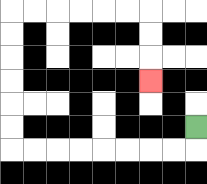{'start': '[8, 5]', 'end': '[6, 3]', 'path_directions': 'D,L,L,L,L,L,L,L,L,U,U,U,U,U,U,R,R,R,R,R,R,D,D,D', 'path_coordinates': '[[8, 5], [8, 6], [7, 6], [6, 6], [5, 6], [4, 6], [3, 6], [2, 6], [1, 6], [0, 6], [0, 5], [0, 4], [0, 3], [0, 2], [0, 1], [0, 0], [1, 0], [2, 0], [3, 0], [4, 0], [5, 0], [6, 0], [6, 1], [6, 2], [6, 3]]'}